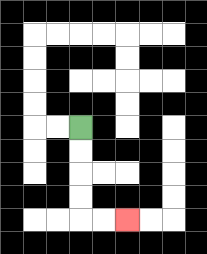{'start': '[3, 5]', 'end': '[5, 9]', 'path_directions': 'D,D,D,D,R,R', 'path_coordinates': '[[3, 5], [3, 6], [3, 7], [3, 8], [3, 9], [4, 9], [5, 9]]'}